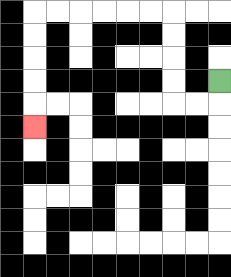{'start': '[9, 3]', 'end': '[1, 5]', 'path_directions': 'D,L,L,U,U,U,U,L,L,L,L,L,L,D,D,D,D,D', 'path_coordinates': '[[9, 3], [9, 4], [8, 4], [7, 4], [7, 3], [7, 2], [7, 1], [7, 0], [6, 0], [5, 0], [4, 0], [3, 0], [2, 0], [1, 0], [1, 1], [1, 2], [1, 3], [1, 4], [1, 5]]'}